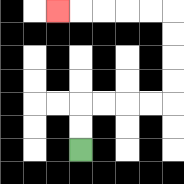{'start': '[3, 6]', 'end': '[2, 0]', 'path_directions': 'U,U,R,R,R,R,U,U,U,U,L,L,L,L,L', 'path_coordinates': '[[3, 6], [3, 5], [3, 4], [4, 4], [5, 4], [6, 4], [7, 4], [7, 3], [7, 2], [7, 1], [7, 0], [6, 0], [5, 0], [4, 0], [3, 0], [2, 0]]'}